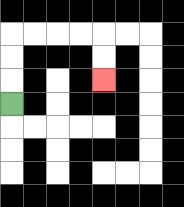{'start': '[0, 4]', 'end': '[4, 3]', 'path_directions': 'U,U,U,R,R,R,R,D,D', 'path_coordinates': '[[0, 4], [0, 3], [0, 2], [0, 1], [1, 1], [2, 1], [3, 1], [4, 1], [4, 2], [4, 3]]'}